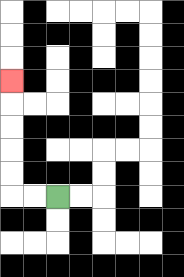{'start': '[2, 8]', 'end': '[0, 3]', 'path_directions': 'L,L,U,U,U,U,U', 'path_coordinates': '[[2, 8], [1, 8], [0, 8], [0, 7], [0, 6], [0, 5], [0, 4], [0, 3]]'}